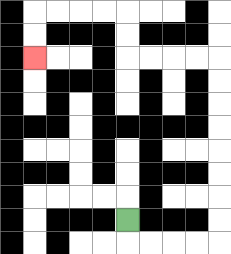{'start': '[5, 9]', 'end': '[1, 2]', 'path_directions': 'D,R,R,R,R,U,U,U,U,U,U,U,U,L,L,L,L,U,U,L,L,L,L,D,D', 'path_coordinates': '[[5, 9], [5, 10], [6, 10], [7, 10], [8, 10], [9, 10], [9, 9], [9, 8], [9, 7], [9, 6], [9, 5], [9, 4], [9, 3], [9, 2], [8, 2], [7, 2], [6, 2], [5, 2], [5, 1], [5, 0], [4, 0], [3, 0], [2, 0], [1, 0], [1, 1], [1, 2]]'}